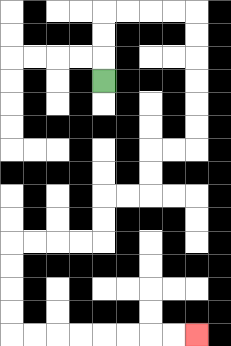{'start': '[4, 3]', 'end': '[8, 14]', 'path_directions': 'U,U,U,R,R,R,R,D,D,D,D,D,D,L,L,D,D,L,L,D,D,L,L,L,L,D,D,D,D,R,R,R,R,R,R,R,R', 'path_coordinates': '[[4, 3], [4, 2], [4, 1], [4, 0], [5, 0], [6, 0], [7, 0], [8, 0], [8, 1], [8, 2], [8, 3], [8, 4], [8, 5], [8, 6], [7, 6], [6, 6], [6, 7], [6, 8], [5, 8], [4, 8], [4, 9], [4, 10], [3, 10], [2, 10], [1, 10], [0, 10], [0, 11], [0, 12], [0, 13], [0, 14], [1, 14], [2, 14], [3, 14], [4, 14], [5, 14], [6, 14], [7, 14], [8, 14]]'}